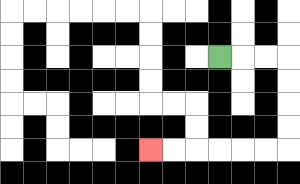{'start': '[9, 2]', 'end': '[6, 6]', 'path_directions': 'R,R,R,D,D,D,D,L,L,L,L,L,L', 'path_coordinates': '[[9, 2], [10, 2], [11, 2], [12, 2], [12, 3], [12, 4], [12, 5], [12, 6], [11, 6], [10, 6], [9, 6], [8, 6], [7, 6], [6, 6]]'}